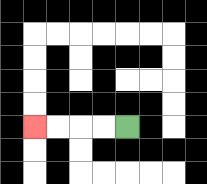{'start': '[5, 5]', 'end': '[1, 5]', 'path_directions': 'L,L,L,L', 'path_coordinates': '[[5, 5], [4, 5], [3, 5], [2, 5], [1, 5]]'}